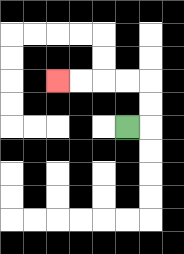{'start': '[5, 5]', 'end': '[2, 3]', 'path_directions': 'R,U,U,L,L,L,L', 'path_coordinates': '[[5, 5], [6, 5], [6, 4], [6, 3], [5, 3], [4, 3], [3, 3], [2, 3]]'}